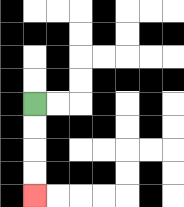{'start': '[1, 4]', 'end': '[1, 8]', 'path_directions': 'D,D,D,D', 'path_coordinates': '[[1, 4], [1, 5], [1, 6], [1, 7], [1, 8]]'}